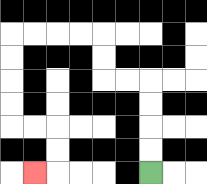{'start': '[6, 7]', 'end': '[1, 7]', 'path_directions': 'U,U,U,U,L,L,U,U,L,L,L,L,D,D,D,D,R,R,D,D,L', 'path_coordinates': '[[6, 7], [6, 6], [6, 5], [6, 4], [6, 3], [5, 3], [4, 3], [4, 2], [4, 1], [3, 1], [2, 1], [1, 1], [0, 1], [0, 2], [0, 3], [0, 4], [0, 5], [1, 5], [2, 5], [2, 6], [2, 7], [1, 7]]'}